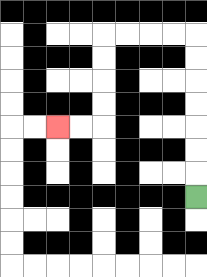{'start': '[8, 8]', 'end': '[2, 5]', 'path_directions': 'U,U,U,U,U,U,U,L,L,L,L,D,D,D,D,L,L', 'path_coordinates': '[[8, 8], [8, 7], [8, 6], [8, 5], [8, 4], [8, 3], [8, 2], [8, 1], [7, 1], [6, 1], [5, 1], [4, 1], [4, 2], [4, 3], [4, 4], [4, 5], [3, 5], [2, 5]]'}